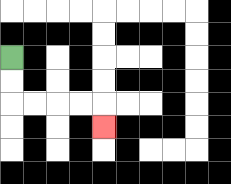{'start': '[0, 2]', 'end': '[4, 5]', 'path_directions': 'D,D,R,R,R,R,D', 'path_coordinates': '[[0, 2], [0, 3], [0, 4], [1, 4], [2, 4], [3, 4], [4, 4], [4, 5]]'}